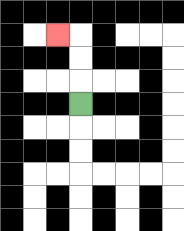{'start': '[3, 4]', 'end': '[2, 1]', 'path_directions': 'U,U,U,L', 'path_coordinates': '[[3, 4], [3, 3], [3, 2], [3, 1], [2, 1]]'}